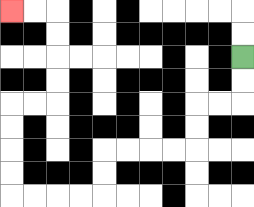{'start': '[10, 2]', 'end': '[0, 0]', 'path_directions': 'D,D,L,L,D,D,L,L,L,L,D,D,L,L,L,L,U,U,U,U,R,R,U,U,U,U,L,L', 'path_coordinates': '[[10, 2], [10, 3], [10, 4], [9, 4], [8, 4], [8, 5], [8, 6], [7, 6], [6, 6], [5, 6], [4, 6], [4, 7], [4, 8], [3, 8], [2, 8], [1, 8], [0, 8], [0, 7], [0, 6], [0, 5], [0, 4], [1, 4], [2, 4], [2, 3], [2, 2], [2, 1], [2, 0], [1, 0], [0, 0]]'}